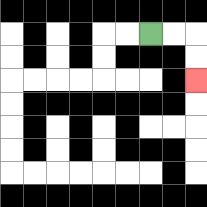{'start': '[6, 1]', 'end': '[8, 3]', 'path_directions': 'R,R,D,D', 'path_coordinates': '[[6, 1], [7, 1], [8, 1], [8, 2], [8, 3]]'}